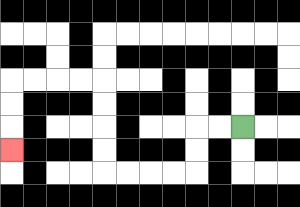{'start': '[10, 5]', 'end': '[0, 6]', 'path_directions': 'L,L,D,D,L,L,L,L,U,U,U,U,L,L,L,L,D,D,D', 'path_coordinates': '[[10, 5], [9, 5], [8, 5], [8, 6], [8, 7], [7, 7], [6, 7], [5, 7], [4, 7], [4, 6], [4, 5], [4, 4], [4, 3], [3, 3], [2, 3], [1, 3], [0, 3], [0, 4], [0, 5], [0, 6]]'}